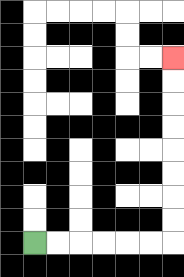{'start': '[1, 10]', 'end': '[7, 2]', 'path_directions': 'R,R,R,R,R,R,U,U,U,U,U,U,U,U', 'path_coordinates': '[[1, 10], [2, 10], [3, 10], [4, 10], [5, 10], [6, 10], [7, 10], [7, 9], [7, 8], [7, 7], [7, 6], [7, 5], [7, 4], [7, 3], [7, 2]]'}